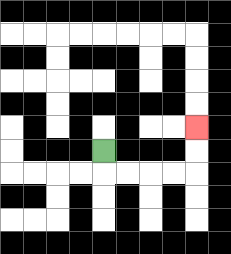{'start': '[4, 6]', 'end': '[8, 5]', 'path_directions': 'D,R,R,R,R,U,U', 'path_coordinates': '[[4, 6], [4, 7], [5, 7], [6, 7], [7, 7], [8, 7], [8, 6], [8, 5]]'}